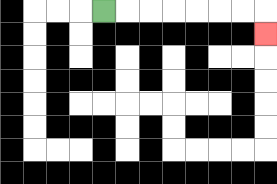{'start': '[4, 0]', 'end': '[11, 1]', 'path_directions': 'R,R,R,R,R,R,R,D', 'path_coordinates': '[[4, 0], [5, 0], [6, 0], [7, 0], [8, 0], [9, 0], [10, 0], [11, 0], [11, 1]]'}